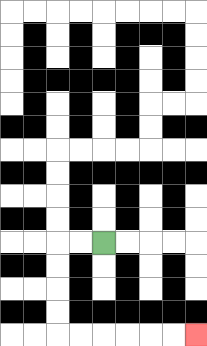{'start': '[4, 10]', 'end': '[8, 14]', 'path_directions': 'L,L,D,D,D,D,R,R,R,R,R,R', 'path_coordinates': '[[4, 10], [3, 10], [2, 10], [2, 11], [2, 12], [2, 13], [2, 14], [3, 14], [4, 14], [5, 14], [6, 14], [7, 14], [8, 14]]'}